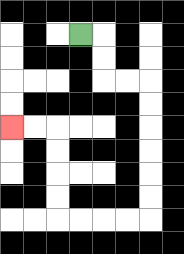{'start': '[3, 1]', 'end': '[0, 5]', 'path_directions': 'R,D,D,R,R,D,D,D,D,D,D,L,L,L,L,U,U,U,U,L,L', 'path_coordinates': '[[3, 1], [4, 1], [4, 2], [4, 3], [5, 3], [6, 3], [6, 4], [6, 5], [6, 6], [6, 7], [6, 8], [6, 9], [5, 9], [4, 9], [3, 9], [2, 9], [2, 8], [2, 7], [2, 6], [2, 5], [1, 5], [0, 5]]'}